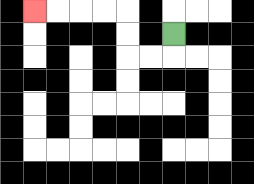{'start': '[7, 1]', 'end': '[1, 0]', 'path_directions': 'D,L,L,U,U,L,L,L,L', 'path_coordinates': '[[7, 1], [7, 2], [6, 2], [5, 2], [5, 1], [5, 0], [4, 0], [3, 0], [2, 0], [1, 0]]'}